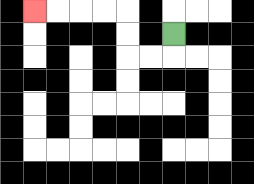{'start': '[7, 1]', 'end': '[1, 0]', 'path_directions': 'D,L,L,U,U,L,L,L,L', 'path_coordinates': '[[7, 1], [7, 2], [6, 2], [5, 2], [5, 1], [5, 0], [4, 0], [3, 0], [2, 0], [1, 0]]'}